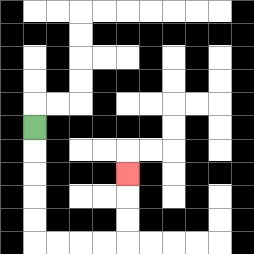{'start': '[1, 5]', 'end': '[5, 7]', 'path_directions': 'D,D,D,D,D,R,R,R,R,U,U,U', 'path_coordinates': '[[1, 5], [1, 6], [1, 7], [1, 8], [1, 9], [1, 10], [2, 10], [3, 10], [4, 10], [5, 10], [5, 9], [5, 8], [5, 7]]'}